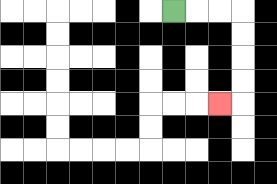{'start': '[7, 0]', 'end': '[9, 4]', 'path_directions': 'R,R,R,D,D,D,D,L', 'path_coordinates': '[[7, 0], [8, 0], [9, 0], [10, 0], [10, 1], [10, 2], [10, 3], [10, 4], [9, 4]]'}